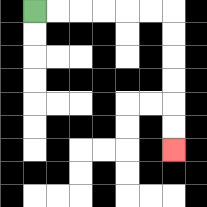{'start': '[1, 0]', 'end': '[7, 6]', 'path_directions': 'R,R,R,R,R,R,D,D,D,D,D,D', 'path_coordinates': '[[1, 0], [2, 0], [3, 0], [4, 0], [5, 0], [6, 0], [7, 0], [7, 1], [7, 2], [7, 3], [7, 4], [7, 5], [7, 6]]'}